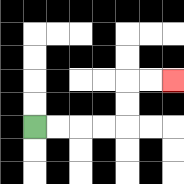{'start': '[1, 5]', 'end': '[7, 3]', 'path_directions': 'R,R,R,R,U,U,R,R', 'path_coordinates': '[[1, 5], [2, 5], [3, 5], [4, 5], [5, 5], [5, 4], [5, 3], [6, 3], [7, 3]]'}